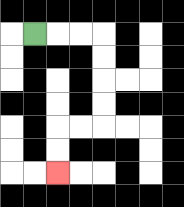{'start': '[1, 1]', 'end': '[2, 7]', 'path_directions': 'R,R,R,D,D,D,D,L,L,D,D', 'path_coordinates': '[[1, 1], [2, 1], [3, 1], [4, 1], [4, 2], [4, 3], [4, 4], [4, 5], [3, 5], [2, 5], [2, 6], [2, 7]]'}